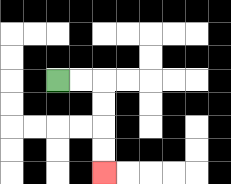{'start': '[2, 3]', 'end': '[4, 7]', 'path_directions': 'R,R,D,D,D,D', 'path_coordinates': '[[2, 3], [3, 3], [4, 3], [4, 4], [4, 5], [4, 6], [4, 7]]'}